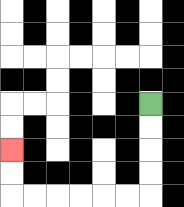{'start': '[6, 4]', 'end': '[0, 6]', 'path_directions': 'D,D,D,D,L,L,L,L,L,L,U,U', 'path_coordinates': '[[6, 4], [6, 5], [6, 6], [6, 7], [6, 8], [5, 8], [4, 8], [3, 8], [2, 8], [1, 8], [0, 8], [0, 7], [0, 6]]'}